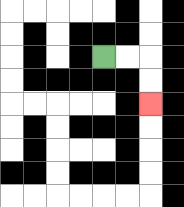{'start': '[4, 2]', 'end': '[6, 4]', 'path_directions': 'R,R,D,D', 'path_coordinates': '[[4, 2], [5, 2], [6, 2], [6, 3], [6, 4]]'}